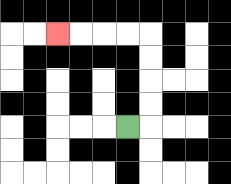{'start': '[5, 5]', 'end': '[2, 1]', 'path_directions': 'R,U,U,U,U,L,L,L,L', 'path_coordinates': '[[5, 5], [6, 5], [6, 4], [6, 3], [6, 2], [6, 1], [5, 1], [4, 1], [3, 1], [2, 1]]'}